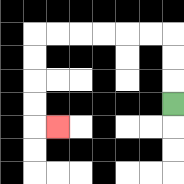{'start': '[7, 4]', 'end': '[2, 5]', 'path_directions': 'U,U,U,L,L,L,L,L,L,D,D,D,D,R', 'path_coordinates': '[[7, 4], [7, 3], [7, 2], [7, 1], [6, 1], [5, 1], [4, 1], [3, 1], [2, 1], [1, 1], [1, 2], [1, 3], [1, 4], [1, 5], [2, 5]]'}